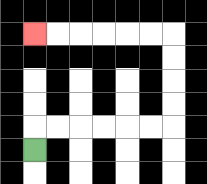{'start': '[1, 6]', 'end': '[1, 1]', 'path_directions': 'U,R,R,R,R,R,R,U,U,U,U,L,L,L,L,L,L', 'path_coordinates': '[[1, 6], [1, 5], [2, 5], [3, 5], [4, 5], [5, 5], [6, 5], [7, 5], [7, 4], [7, 3], [7, 2], [7, 1], [6, 1], [5, 1], [4, 1], [3, 1], [2, 1], [1, 1]]'}